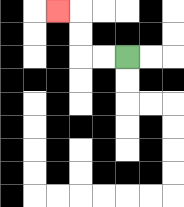{'start': '[5, 2]', 'end': '[2, 0]', 'path_directions': 'L,L,U,U,L', 'path_coordinates': '[[5, 2], [4, 2], [3, 2], [3, 1], [3, 0], [2, 0]]'}